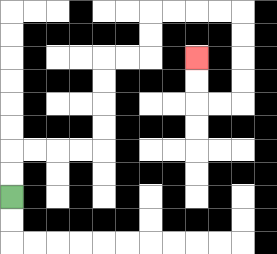{'start': '[0, 8]', 'end': '[8, 2]', 'path_directions': 'U,U,R,R,R,R,U,U,U,U,R,R,U,U,R,R,R,R,D,D,D,D,L,L,U,U', 'path_coordinates': '[[0, 8], [0, 7], [0, 6], [1, 6], [2, 6], [3, 6], [4, 6], [4, 5], [4, 4], [4, 3], [4, 2], [5, 2], [6, 2], [6, 1], [6, 0], [7, 0], [8, 0], [9, 0], [10, 0], [10, 1], [10, 2], [10, 3], [10, 4], [9, 4], [8, 4], [8, 3], [8, 2]]'}